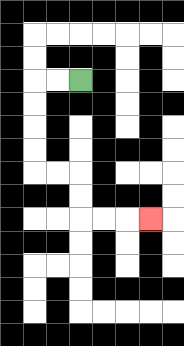{'start': '[3, 3]', 'end': '[6, 9]', 'path_directions': 'L,L,D,D,D,D,R,R,D,D,R,R,R', 'path_coordinates': '[[3, 3], [2, 3], [1, 3], [1, 4], [1, 5], [1, 6], [1, 7], [2, 7], [3, 7], [3, 8], [3, 9], [4, 9], [5, 9], [6, 9]]'}